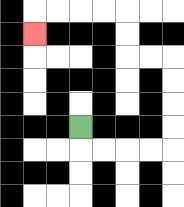{'start': '[3, 5]', 'end': '[1, 1]', 'path_directions': 'D,R,R,R,R,U,U,U,U,L,L,U,U,L,L,L,L,D', 'path_coordinates': '[[3, 5], [3, 6], [4, 6], [5, 6], [6, 6], [7, 6], [7, 5], [7, 4], [7, 3], [7, 2], [6, 2], [5, 2], [5, 1], [5, 0], [4, 0], [3, 0], [2, 0], [1, 0], [1, 1]]'}